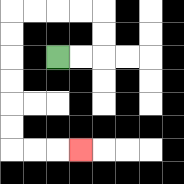{'start': '[2, 2]', 'end': '[3, 6]', 'path_directions': 'R,R,U,U,L,L,L,L,D,D,D,D,D,D,R,R,R', 'path_coordinates': '[[2, 2], [3, 2], [4, 2], [4, 1], [4, 0], [3, 0], [2, 0], [1, 0], [0, 0], [0, 1], [0, 2], [0, 3], [0, 4], [0, 5], [0, 6], [1, 6], [2, 6], [3, 6]]'}